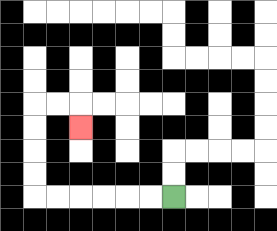{'start': '[7, 8]', 'end': '[3, 5]', 'path_directions': 'L,L,L,L,L,L,U,U,U,U,R,R,D', 'path_coordinates': '[[7, 8], [6, 8], [5, 8], [4, 8], [3, 8], [2, 8], [1, 8], [1, 7], [1, 6], [1, 5], [1, 4], [2, 4], [3, 4], [3, 5]]'}